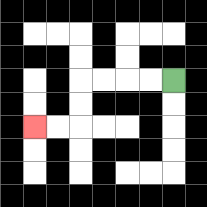{'start': '[7, 3]', 'end': '[1, 5]', 'path_directions': 'L,L,L,L,D,D,L,L', 'path_coordinates': '[[7, 3], [6, 3], [5, 3], [4, 3], [3, 3], [3, 4], [3, 5], [2, 5], [1, 5]]'}